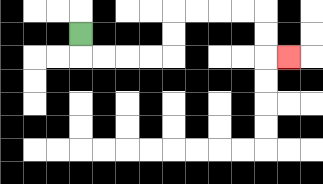{'start': '[3, 1]', 'end': '[12, 2]', 'path_directions': 'D,R,R,R,R,U,U,R,R,R,R,D,D,R', 'path_coordinates': '[[3, 1], [3, 2], [4, 2], [5, 2], [6, 2], [7, 2], [7, 1], [7, 0], [8, 0], [9, 0], [10, 0], [11, 0], [11, 1], [11, 2], [12, 2]]'}